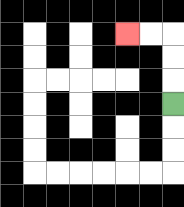{'start': '[7, 4]', 'end': '[5, 1]', 'path_directions': 'U,U,U,L,L', 'path_coordinates': '[[7, 4], [7, 3], [7, 2], [7, 1], [6, 1], [5, 1]]'}